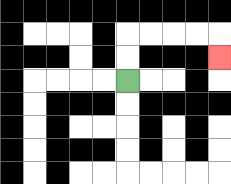{'start': '[5, 3]', 'end': '[9, 2]', 'path_directions': 'U,U,R,R,R,R,D', 'path_coordinates': '[[5, 3], [5, 2], [5, 1], [6, 1], [7, 1], [8, 1], [9, 1], [9, 2]]'}